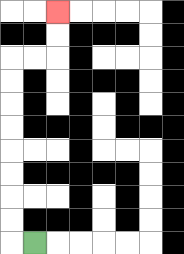{'start': '[1, 10]', 'end': '[2, 0]', 'path_directions': 'L,U,U,U,U,U,U,U,U,R,R,U,U', 'path_coordinates': '[[1, 10], [0, 10], [0, 9], [0, 8], [0, 7], [0, 6], [0, 5], [0, 4], [0, 3], [0, 2], [1, 2], [2, 2], [2, 1], [2, 0]]'}